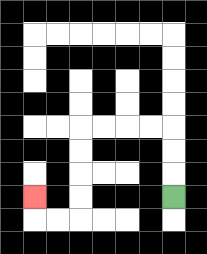{'start': '[7, 8]', 'end': '[1, 8]', 'path_directions': 'U,U,U,L,L,L,L,D,D,D,D,L,L,U', 'path_coordinates': '[[7, 8], [7, 7], [7, 6], [7, 5], [6, 5], [5, 5], [4, 5], [3, 5], [3, 6], [3, 7], [3, 8], [3, 9], [2, 9], [1, 9], [1, 8]]'}